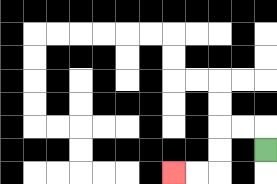{'start': '[11, 6]', 'end': '[7, 7]', 'path_directions': 'U,L,L,D,D,L,L', 'path_coordinates': '[[11, 6], [11, 5], [10, 5], [9, 5], [9, 6], [9, 7], [8, 7], [7, 7]]'}